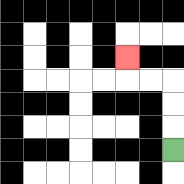{'start': '[7, 6]', 'end': '[5, 2]', 'path_directions': 'U,U,U,L,L,U', 'path_coordinates': '[[7, 6], [7, 5], [7, 4], [7, 3], [6, 3], [5, 3], [5, 2]]'}